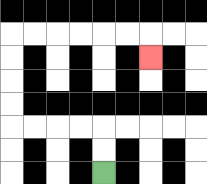{'start': '[4, 7]', 'end': '[6, 2]', 'path_directions': 'U,U,L,L,L,L,U,U,U,U,R,R,R,R,R,R,D', 'path_coordinates': '[[4, 7], [4, 6], [4, 5], [3, 5], [2, 5], [1, 5], [0, 5], [0, 4], [0, 3], [0, 2], [0, 1], [1, 1], [2, 1], [3, 1], [4, 1], [5, 1], [6, 1], [6, 2]]'}